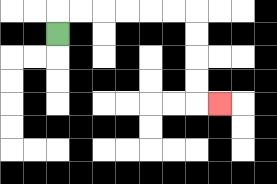{'start': '[2, 1]', 'end': '[9, 4]', 'path_directions': 'U,R,R,R,R,R,R,D,D,D,D,R', 'path_coordinates': '[[2, 1], [2, 0], [3, 0], [4, 0], [5, 0], [6, 0], [7, 0], [8, 0], [8, 1], [8, 2], [8, 3], [8, 4], [9, 4]]'}